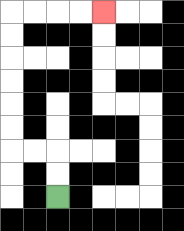{'start': '[2, 8]', 'end': '[4, 0]', 'path_directions': 'U,U,L,L,U,U,U,U,U,U,R,R,R,R', 'path_coordinates': '[[2, 8], [2, 7], [2, 6], [1, 6], [0, 6], [0, 5], [0, 4], [0, 3], [0, 2], [0, 1], [0, 0], [1, 0], [2, 0], [3, 0], [4, 0]]'}